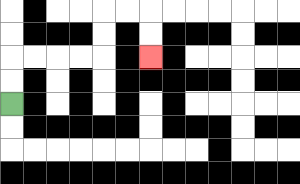{'start': '[0, 4]', 'end': '[6, 2]', 'path_directions': 'U,U,R,R,R,R,U,U,R,R,D,D', 'path_coordinates': '[[0, 4], [0, 3], [0, 2], [1, 2], [2, 2], [3, 2], [4, 2], [4, 1], [4, 0], [5, 0], [6, 0], [6, 1], [6, 2]]'}